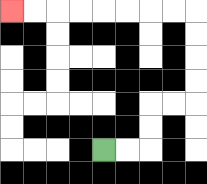{'start': '[4, 6]', 'end': '[0, 0]', 'path_directions': 'R,R,U,U,R,R,U,U,U,U,L,L,L,L,L,L,L,L', 'path_coordinates': '[[4, 6], [5, 6], [6, 6], [6, 5], [6, 4], [7, 4], [8, 4], [8, 3], [8, 2], [8, 1], [8, 0], [7, 0], [6, 0], [5, 0], [4, 0], [3, 0], [2, 0], [1, 0], [0, 0]]'}